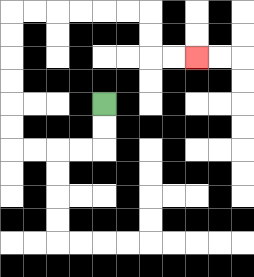{'start': '[4, 4]', 'end': '[8, 2]', 'path_directions': 'D,D,L,L,L,L,U,U,U,U,U,U,R,R,R,R,R,R,D,D,R,R', 'path_coordinates': '[[4, 4], [4, 5], [4, 6], [3, 6], [2, 6], [1, 6], [0, 6], [0, 5], [0, 4], [0, 3], [0, 2], [0, 1], [0, 0], [1, 0], [2, 0], [3, 0], [4, 0], [5, 0], [6, 0], [6, 1], [6, 2], [7, 2], [8, 2]]'}